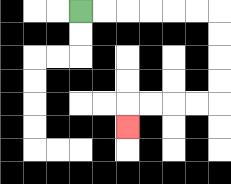{'start': '[3, 0]', 'end': '[5, 5]', 'path_directions': 'R,R,R,R,R,R,D,D,D,D,L,L,L,L,D', 'path_coordinates': '[[3, 0], [4, 0], [5, 0], [6, 0], [7, 0], [8, 0], [9, 0], [9, 1], [9, 2], [9, 3], [9, 4], [8, 4], [7, 4], [6, 4], [5, 4], [5, 5]]'}